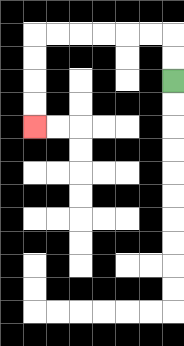{'start': '[7, 3]', 'end': '[1, 5]', 'path_directions': 'U,U,L,L,L,L,L,L,D,D,D,D', 'path_coordinates': '[[7, 3], [7, 2], [7, 1], [6, 1], [5, 1], [4, 1], [3, 1], [2, 1], [1, 1], [1, 2], [1, 3], [1, 4], [1, 5]]'}